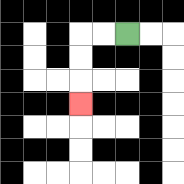{'start': '[5, 1]', 'end': '[3, 4]', 'path_directions': 'L,L,D,D,D', 'path_coordinates': '[[5, 1], [4, 1], [3, 1], [3, 2], [3, 3], [3, 4]]'}